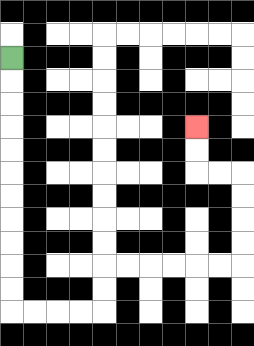{'start': '[0, 2]', 'end': '[8, 5]', 'path_directions': 'D,D,D,D,D,D,D,D,D,D,D,R,R,R,R,U,U,R,R,R,R,R,R,U,U,U,U,L,L,U,U', 'path_coordinates': '[[0, 2], [0, 3], [0, 4], [0, 5], [0, 6], [0, 7], [0, 8], [0, 9], [0, 10], [0, 11], [0, 12], [0, 13], [1, 13], [2, 13], [3, 13], [4, 13], [4, 12], [4, 11], [5, 11], [6, 11], [7, 11], [8, 11], [9, 11], [10, 11], [10, 10], [10, 9], [10, 8], [10, 7], [9, 7], [8, 7], [8, 6], [8, 5]]'}